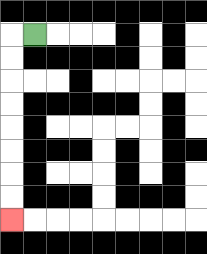{'start': '[1, 1]', 'end': '[0, 9]', 'path_directions': 'L,D,D,D,D,D,D,D,D', 'path_coordinates': '[[1, 1], [0, 1], [0, 2], [0, 3], [0, 4], [0, 5], [0, 6], [0, 7], [0, 8], [0, 9]]'}